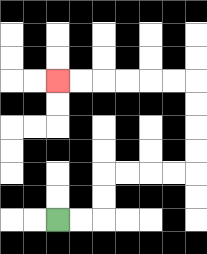{'start': '[2, 9]', 'end': '[2, 3]', 'path_directions': 'R,R,U,U,R,R,R,R,U,U,U,U,L,L,L,L,L,L', 'path_coordinates': '[[2, 9], [3, 9], [4, 9], [4, 8], [4, 7], [5, 7], [6, 7], [7, 7], [8, 7], [8, 6], [8, 5], [8, 4], [8, 3], [7, 3], [6, 3], [5, 3], [4, 3], [3, 3], [2, 3]]'}